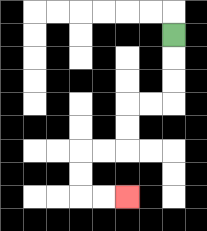{'start': '[7, 1]', 'end': '[5, 8]', 'path_directions': 'D,D,D,L,L,D,D,L,L,D,D,R,R', 'path_coordinates': '[[7, 1], [7, 2], [7, 3], [7, 4], [6, 4], [5, 4], [5, 5], [5, 6], [4, 6], [3, 6], [3, 7], [3, 8], [4, 8], [5, 8]]'}